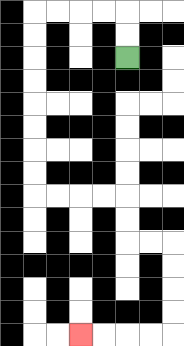{'start': '[5, 2]', 'end': '[3, 14]', 'path_directions': 'U,U,L,L,L,L,D,D,D,D,D,D,D,D,R,R,R,R,D,D,R,R,D,D,D,D,L,L,L,L', 'path_coordinates': '[[5, 2], [5, 1], [5, 0], [4, 0], [3, 0], [2, 0], [1, 0], [1, 1], [1, 2], [1, 3], [1, 4], [1, 5], [1, 6], [1, 7], [1, 8], [2, 8], [3, 8], [4, 8], [5, 8], [5, 9], [5, 10], [6, 10], [7, 10], [7, 11], [7, 12], [7, 13], [7, 14], [6, 14], [5, 14], [4, 14], [3, 14]]'}